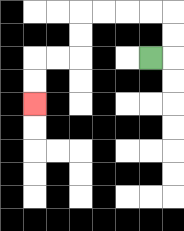{'start': '[6, 2]', 'end': '[1, 4]', 'path_directions': 'R,U,U,L,L,L,L,D,D,L,L,D,D', 'path_coordinates': '[[6, 2], [7, 2], [7, 1], [7, 0], [6, 0], [5, 0], [4, 0], [3, 0], [3, 1], [3, 2], [2, 2], [1, 2], [1, 3], [1, 4]]'}